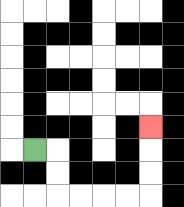{'start': '[1, 6]', 'end': '[6, 5]', 'path_directions': 'R,D,D,R,R,R,R,U,U,U', 'path_coordinates': '[[1, 6], [2, 6], [2, 7], [2, 8], [3, 8], [4, 8], [5, 8], [6, 8], [6, 7], [6, 6], [6, 5]]'}